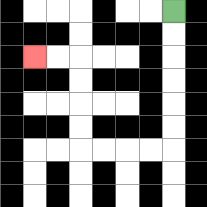{'start': '[7, 0]', 'end': '[1, 2]', 'path_directions': 'D,D,D,D,D,D,L,L,L,L,U,U,U,U,L,L', 'path_coordinates': '[[7, 0], [7, 1], [7, 2], [7, 3], [7, 4], [7, 5], [7, 6], [6, 6], [5, 6], [4, 6], [3, 6], [3, 5], [3, 4], [3, 3], [3, 2], [2, 2], [1, 2]]'}